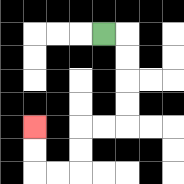{'start': '[4, 1]', 'end': '[1, 5]', 'path_directions': 'R,D,D,D,D,L,L,D,D,L,L,U,U', 'path_coordinates': '[[4, 1], [5, 1], [5, 2], [5, 3], [5, 4], [5, 5], [4, 5], [3, 5], [3, 6], [3, 7], [2, 7], [1, 7], [1, 6], [1, 5]]'}